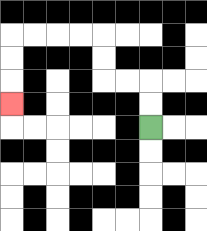{'start': '[6, 5]', 'end': '[0, 4]', 'path_directions': 'U,U,L,L,U,U,L,L,L,L,D,D,D', 'path_coordinates': '[[6, 5], [6, 4], [6, 3], [5, 3], [4, 3], [4, 2], [4, 1], [3, 1], [2, 1], [1, 1], [0, 1], [0, 2], [0, 3], [0, 4]]'}